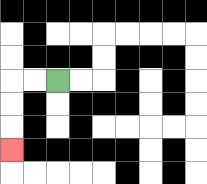{'start': '[2, 3]', 'end': '[0, 6]', 'path_directions': 'L,L,D,D,D', 'path_coordinates': '[[2, 3], [1, 3], [0, 3], [0, 4], [0, 5], [0, 6]]'}